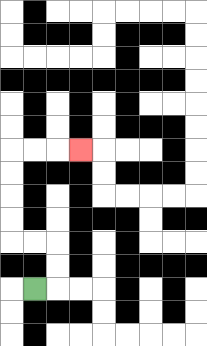{'start': '[1, 12]', 'end': '[3, 6]', 'path_directions': 'R,U,U,L,L,U,U,U,U,R,R,R', 'path_coordinates': '[[1, 12], [2, 12], [2, 11], [2, 10], [1, 10], [0, 10], [0, 9], [0, 8], [0, 7], [0, 6], [1, 6], [2, 6], [3, 6]]'}